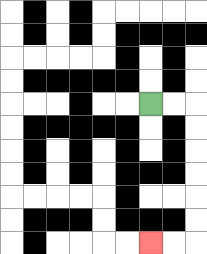{'start': '[6, 4]', 'end': '[6, 10]', 'path_directions': 'R,R,D,D,D,D,D,D,L,L', 'path_coordinates': '[[6, 4], [7, 4], [8, 4], [8, 5], [8, 6], [8, 7], [8, 8], [8, 9], [8, 10], [7, 10], [6, 10]]'}